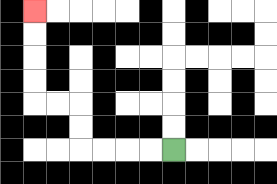{'start': '[7, 6]', 'end': '[1, 0]', 'path_directions': 'L,L,L,L,U,U,L,L,U,U,U,U', 'path_coordinates': '[[7, 6], [6, 6], [5, 6], [4, 6], [3, 6], [3, 5], [3, 4], [2, 4], [1, 4], [1, 3], [1, 2], [1, 1], [1, 0]]'}